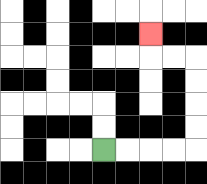{'start': '[4, 6]', 'end': '[6, 1]', 'path_directions': 'R,R,R,R,U,U,U,U,L,L,U', 'path_coordinates': '[[4, 6], [5, 6], [6, 6], [7, 6], [8, 6], [8, 5], [8, 4], [8, 3], [8, 2], [7, 2], [6, 2], [6, 1]]'}